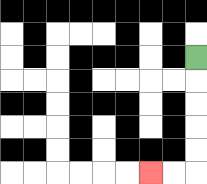{'start': '[8, 2]', 'end': '[6, 7]', 'path_directions': 'D,D,D,D,D,L,L', 'path_coordinates': '[[8, 2], [8, 3], [8, 4], [8, 5], [8, 6], [8, 7], [7, 7], [6, 7]]'}